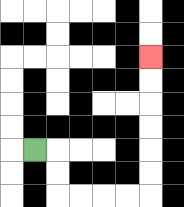{'start': '[1, 6]', 'end': '[6, 2]', 'path_directions': 'R,D,D,R,R,R,R,U,U,U,U,U,U', 'path_coordinates': '[[1, 6], [2, 6], [2, 7], [2, 8], [3, 8], [4, 8], [5, 8], [6, 8], [6, 7], [6, 6], [6, 5], [6, 4], [6, 3], [6, 2]]'}